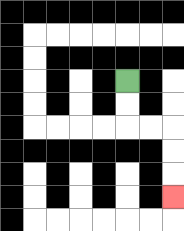{'start': '[5, 3]', 'end': '[7, 8]', 'path_directions': 'D,D,R,R,D,D,D', 'path_coordinates': '[[5, 3], [5, 4], [5, 5], [6, 5], [7, 5], [7, 6], [7, 7], [7, 8]]'}